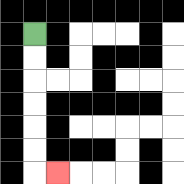{'start': '[1, 1]', 'end': '[2, 7]', 'path_directions': 'D,D,D,D,D,D,R', 'path_coordinates': '[[1, 1], [1, 2], [1, 3], [1, 4], [1, 5], [1, 6], [1, 7], [2, 7]]'}